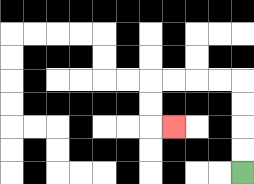{'start': '[10, 7]', 'end': '[7, 5]', 'path_directions': 'U,U,U,U,L,L,L,L,D,D,R', 'path_coordinates': '[[10, 7], [10, 6], [10, 5], [10, 4], [10, 3], [9, 3], [8, 3], [7, 3], [6, 3], [6, 4], [6, 5], [7, 5]]'}